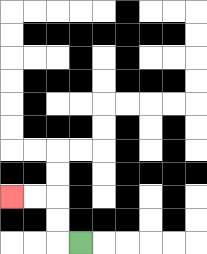{'start': '[3, 10]', 'end': '[0, 8]', 'path_directions': 'L,U,U,L,L', 'path_coordinates': '[[3, 10], [2, 10], [2, 9], [2, 8], [1, 8], [0, 8]]'}